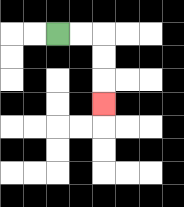{'start': '[2, 1]', 'end': '[4, 4]', 'path_directions': 'R,R,D,D,D', 'path_coordinates': '[[2, 1], [3, 1], [4, 1], [4, 2], [4, 3], [4, 4]]'}